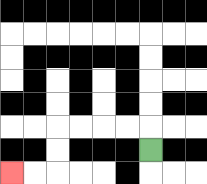{'start': '[6, 6]', 'end': '[0, 7]', 'path_directions': 'U,L,L,L,L,D,D,L,L', 'path_coordinates': '[[6, 6], [6, 5], [5, 5], [4, 5], [3, 5], [2, 5], [2, 6], [2, 7], [1, 7], [0, 7]]'}